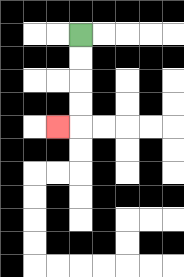{'start': '[3, 1]', 'end': '[2, 5]', 'path_directions': 'D,D,D,D,L', 'path_coordinates': '[[3, 1], [3, 2], [3, 3], [3, 4], [3, 5], [2, 5]]'}